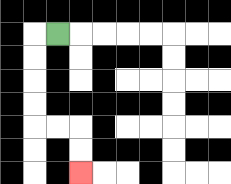{'start': '[2, 1]', 'end': '[3, 7]', 'path_directions': 'L,D,D,D,D,R,R,D,D', 'path_coordinates': '[[2, 1], [1, 1], [1, 2], [1, 3], [1, 4], [1, 5], [2, 5], [3, 5], [3, 6], [3, 7]]'}